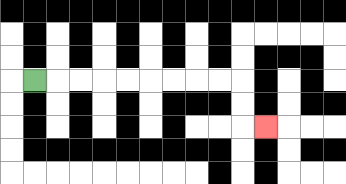{'start': '[1, 3]', 'end': '[11, 5]', 'path_directions': 'R,R,R,R,R,R,R,R,R,D,D,R', 'path_coordinates': '[[1, 3], [2, 3], [3, 3], [4, 3], [5, 3], [6, 3], [7, 3], [8, 3], [9, 3], [10, 3], [10, 4], [10, 5], [11, 5]]'}